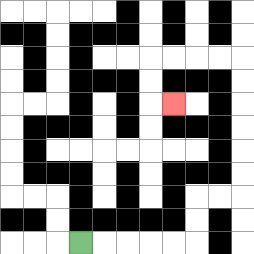{'start': '[3, 10]', 'end': '[7, 4]', 'path_directions': 'R,R,R,R,R,U,U,R,R,U,U,U,U,U,U,L,L,L,L,D,D,R', 'path_coordinates': '[[3, 10], [4, 10], [5, 10], [6, 10], [7, 10], [8, 10], [8, 9], [8, 8], [9, 8], [10, 8], [10, 7], [10, 6], [10, 5], [10, 4], [10, 3], [10, 2], [9, 2], [8, 2], [7, 2], [6, 2], [6, 3], [6, 4], [7, 4]]'}